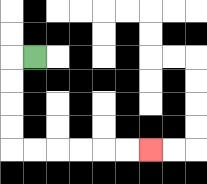{'start': '[1, 2]', 'end': '[6, 6]', 'path_directions': 'L,D,D,D,D,R,R,R,R,R,R', 'path_coordinates': '[[1, 2], [0, 2], [0, 3], [0, 4], [0, 5], [0, 6], [1, 6], [2, 6], [3, 6], [4, 6], [5, 6], [6, 6]]'}